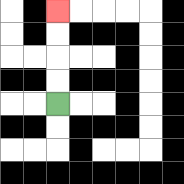{'start': '[2, 4]', 'end': '[2, 0]', 'path_directions': 'U,U,U,U', 'path_coordinates': '[[2, 4], [2, 3], [2, 2], [2, 1], [2, 0]]'}